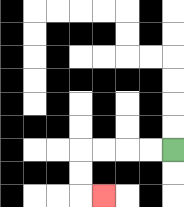{'start': '[7, 6]', 'end': '[4, 8]', 'path_directions': 'L,L,L,L,D,D,R', 'path_coordinates': '[[7, 6], [6, 6], [5, 6], [4, 6], [3, 6], [3, 7], [3, 8], [4, 8]]'}